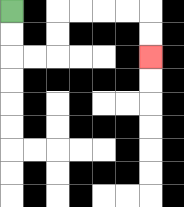{'start': '[0, 0]', 'end': '[6, 2]', 'path_directions': 'D,D,R,R,U,U,R,R,R,R,D,D', 'path_coordinates': '[[0, 0], [0, 1], [0, 2], [1, 2], [2, 2], [2, 1], [2, 0], [3, 0], [4, 0], [5, 0], [6, 0], [6, 1], [6, 2]]'}